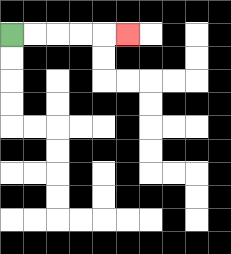{'start': '[0, 1]', 'end': '[5, 1]', 'path_directions': 'R,R,R,R,R', 'path_coordinates': '[[0, 1], [1, 1], [2, 1], [3, 1], [4, 1], [5, 1]]'}